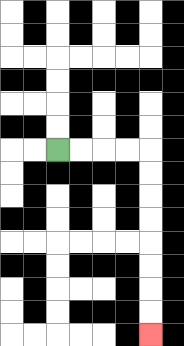{'start': '[2, 6]', 'end': '[6, 14]', 'path_directions': 'R,R,R,R,D,D,D,D,D,D,D,D', 'path_coordinates': '[[2, 6], [3, 6], [4, 6], [5, 6], [6, 6], [6, 7], [6, 8], [6, 9], [6, 10], [6, 11], [6, 12], [6, 13], [6, 14]]'}